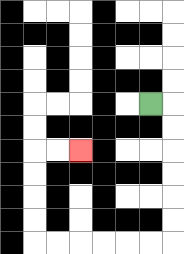{'start': '[6, 4]', 'end': '[3, 6]', 'path_directions': 'R,D,D,D,D,D,D,L,L,L,L,L,L,U,U,U,U,R,R', 'path_coordinates': '[[6, 4], [7, 4], [7, 5], [7, 6], [7, 7], [7, 8], [7, 9], [7, 10], [6, 10], [5, 10], [4, 10], [3, 10], [2, 10], [1, 10], [1, 9], [1, 8], [1, 7], [1, 6], [2, 6], [3, 6]]'}